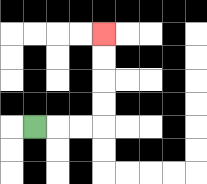{'start': '[1, 5]', 'end': '[4, 1]', 'path_directions': 'R,R,R,U,U,U,U', 'path_coordinates': '[[1, 5], [2, 5], [3, 5], [4, 5], [4, 4], [4, 3], [4, 2], [4, 1]]'}